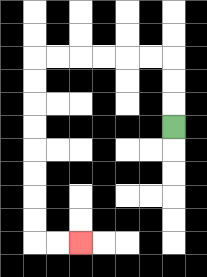{'start': '[7, 5]', 'end': '[3, 10]', 'path_directions': 'U,U,U,L,L,L,L,L,L,D,D,D,D,D,D,D,D,R,R', 'path_coordinates': '[[7, 5], [7, 4], [7, 3], [7, 2], [6, 2], [5, 2], [4, 2], [3, 2], [2, 2], [1, 2], [1, 3], [1, 4], [1, 5], [1, 6], [1, 7], [1, 8], [1, 9], [1, 10], [2, 10], [3, 10]]'}